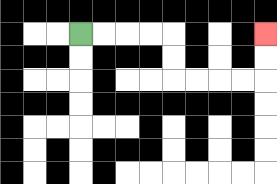{'start': '[3, 1]', 'end': '[11, 1]', 'path_directions': 'R,R,R,R,D,D,R,R,R,R,U,U', 'path_coordinates': '[[3, 1], [4, 1], [5, 1], [6, 1], [7, 1], [7, 2], [7, 3], [8, 3], [9, 3], [10, 3], [11, 3], [11, 2], [11, 1]]'}